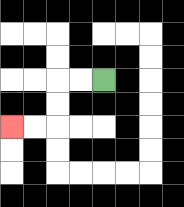{'start': '[4, 3]', 'end': '[0, 5]', 'path_directions': 'L,L,D,D,L,L', 'path_coordinates': '[[4, 3], [3, 3], [2, 3], [2, 4], [2, 5], [1, 5], [0, 5]]'}